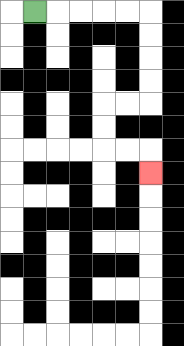{'start': '[1, 0]', 'end': '[6, 7]', 'path_directions': 'R,R,R,R,R,D,D,D,D,L,L,D,D,R,R,D', 'path_coordinates': '[[1, 0], [2, 0], [3, 0], [4, 0], [5, 0], [6, 0], [6, 1], [6, 2], [6, 3], [6, 4], [5, 4], [4, 4], [4, 5], [4, 6], [5, 6], [6, 6], [6, 7]]'}